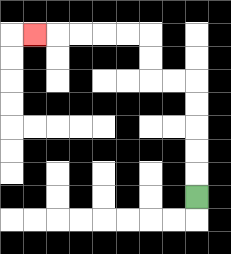{'start': '[8, 8]', 'end': '[1, 1]', 'path_directions': 'U,U,U,U,U,L,L,U,U,L,L,L,L,L', 'path_coordinates': '[[8, 8], [8, 7], [8, 6], [8, 5], [8, 4], [8, 3], [7, 3], [6, 3], [6, 2], [6, 1], [5, 1], [4, 1], [3, 1], [2, 1], [1, 1]]'}